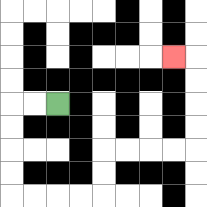{'start': '[2, 4]', 'end': '[7, 2]', 'path_directions': 'L,L,D,D,D,D,R,R,R,R,U,U,R,R,R,R,U,U,U,U,L', 'path_coordinates': '[[2, 4], [1, 4], [0, 4], [0, 5], [0, 6], [0, 7], [0, 8], [1, 8], [2, 8], [3, 8], [4, 8], [4, 7], [4, 6], [5, 6], [6, 6], [7, 6], [8, 6], [8, 5], [8, 4], [8, 3], [8, 2], [7, 2]]'}